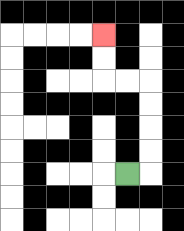{'start': '[5, 7]', 'end': '[4, 1]', 'path_directions': 'R,U,U,U,U,L,L,U,U', 'path_coordinates': '[[5, 7], [6, 7], [6, 6], [6, 5], [6, 4], [6, 3], [5, 3], [4, 3], [4, 2], [4, 1]]'}